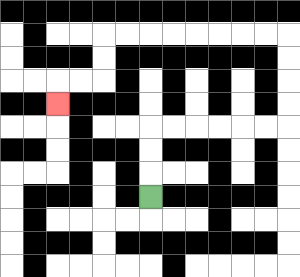{'start': '[6, 8]', 'end': '[2, 4]', 'path_directions': 'U,U,U,R,R,R,R,R,R,U,U,U,U,L,L,L,L,L,L,L,L,D,D,L,L,D', 'path_coordinates': '[[6, 8], [6, 7], [6, 6], [6, 5], [7, 5], [8, 5], [9, 5], [10, 5], [11, 5], [12, 5], [12, 4], [12, 3], [12, 2], [12, 1], [11, 1], [10, 1], [9, 1], [8, 1], [7, 1], [6, 1], [5, 1], [4, 1], [4, 2], [4, 3], [3, 3], [2, 3], [2, 4]]'}